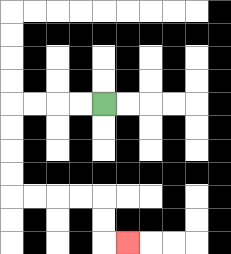{'start': '[4, 4]', 'end': '[5, 10]', 'path_directions': 'L,L,L,L,D,D,D,D,R,R,R,R,D,D,R', 'path_coordinates': '[[4, 4], [3, 4], [2, 4], [1, 4], [0, 4], [0, 5], [0, 6], [0, 7], [0, 8], [1, 8], [2, 8], [3, 8], [4, 8], [4, 9], [4, 10], [5, 10]]'}